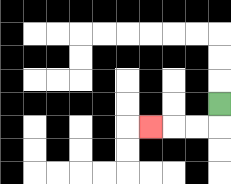{'start': '[9, 4]', 'end': '[6, 5]', 'path_directions': 'D,L,L,L', 'path_coordinates': '[[9, 4], [9, 5], [8, 5], [7, 5], [6, 5]]'}